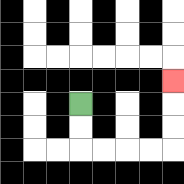{'start': '[3, 4]', 'end': '[7, 3]', 'path_directions': 'D,D,R,R,R,R,U,U,U', 'path_coordinates': '[[3, 4], [3, 5], [3, 6], [4, 6], [5, 6], [6, 6], [7, 6], [7, 5], [7, 4], [7, 3]]'}